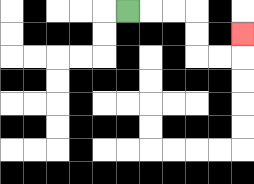{'start': '[5, 0]', 'end': '[10, 1]', 'path_directions': 'R,R,R,D,D,R,R,U', 'path_coordinates': '[[5, 0], [6, 0], [7, 0], [8, 0], [8, 1], [8, 2], [9, 2], [10, 2], [10, 1]]'}